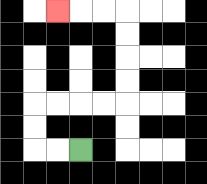{'start': '[3, 6]', 'end': '[2, 0]', 'path_directions': 'L,L,U,U,R,R,R,R,U,U,U,U,L,L,L', 'path_coordinates': '[[3, 6], [2, 6], [1, 6], [1, 5], [1, 4], [2, 4], [3, 4], [4, 4], [5, 4], [5, 3], [5, 2], [5, 1], [5, 0], [4, 0], [3, 0], [2, 0]]'}